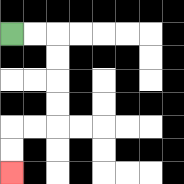{'start': '[0, 1]', 'end': '[0, 7]', 'path_directions': 'R,R,D,D,D,D,L,L,D,D', 'path_coordinates': '[[0, 1], [1, 1], [2, 1], [2, 2], [2, 3], [2, 4], [2, 5], [1, 5], [0, 5], [0, 6], [0, 7]]'}